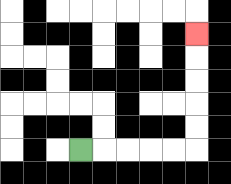{'start': '[3, 6]', 'end': '[8, 1]', 'path_directions': 'R,R,R,R,R,U,U,U,U,U', 'path_coordinates': '[[3, 6], [4, 6], [5, 6], [6, 6], [7, 6], [8, 6], [8, 5], [8, 4], [8, 3], [8, 2], [8, 1]]'}